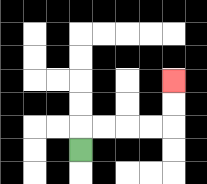{'start': '[3, 6]', 'end': '[7, 3]', 'path_directions': 'U,R,R,R,R,U,U', 'path_coordinates': '[[3, 6], [3, 5], [4, 5], [5, 5], [6, 5], [7, 5], [7, 4], [7, 3]]'}